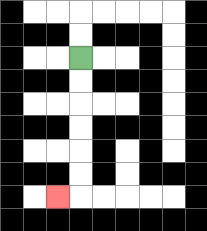{'start': '[3, 2]', 'end': '[2, 8]', 'path_directions': 'D,D,D,D,D,D,L', 'path_coordinates': '[[3, 2], [3, 3], [3, 4], [3, 5], [3, 6], [3, 7], [3, 8], [2, 8]]'}